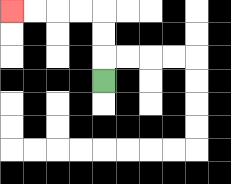{'start': '[4, 3]', 'end': '[0, 0]', 'path_directions': 'U,U,U,L,L,L,L', 'path_coordinates': '[[4, 3], [4, 2], [4, 1], [4, 0], [3, 0], [2, 0], [1, 0], [0, 0]]'}